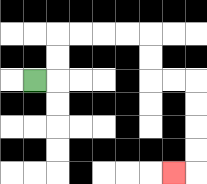{'start': '[1, 3]', 'end': '[7, 7]', 'path_directions': 'R,U,U,R,R,R,R,D,D,R,R,D,D,D,D,L', 'path_coordinates': '[[1, 3], [2, 3], [2, 2], [2, 1], [3, 1], [4, 1], [5, 1], [6, 1], [6, 2], [6, 3], [7, 3], [8, 3], [8, 4], [8, 5], [8, 6], [8, 7], [7, 7]]'}